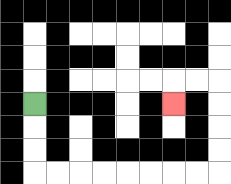{'start': '[1, 4]', 'end': '[7, 4]', 'path_directions': 'D,D,D,R,R,R,R,R,R,R,R,U,U,U,U,L,L,D', 'path_coordinates': '[[1, 4], [1, 5], [1, 6], [1, 7], [2, 7], [3, 7], [4, 7], [5, 7], [6, 7], [7, 7], [8, 7], [9, 7], [9, 6], [9, 5], [9, 4], [9, 3], [8, 3], [7, 3], [7, 4]]'}